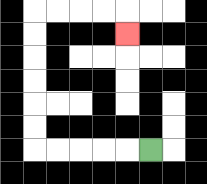{'start': '[6, 6]', 'end': '[5, 1]', 'path_directions': 'L,L,L,L,L,U,U,U,U,U,U,R,R,R,R,D', 'path_coordinates': '[[6, 6], [5, 6], [4, 6], [3, 6], [2, 6], [1, 6], [1, 5], [1, 4], [1, 3], [1, 2], [1, 1], [1, 0], [2, 0], [3, 0], [4, 0], [5, 0], [5, 1]]'}